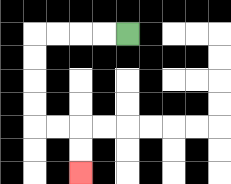{'start': '[5, 1]', 'end': '[3, 7]', 'path_directions': 'L,L,L,L,D,D,D,D,R,R,D,D', 'path_coordinates': '[[5, 1], [4, 1], [3, 1], [2, 1], [1, 1], [1, 2], [1, 3], [1, 4], [1, 5], [2, 5], [3, 5], [3, 6], [3, 7]]'}